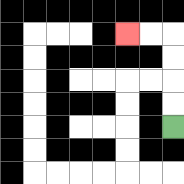{'start': '[7, 5]', 'end': '[5, 1]', 'path_directions': 'U,U,U,U,L,L', 'path_coordinates': '[[7, 5], [7, 4], [7, 3], [7, 2], [7, 1], [6, 1], [5, 1]]'}